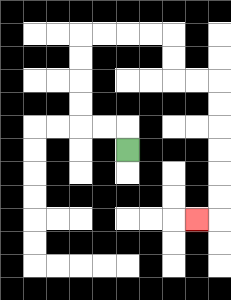{'start': '[5, 6]', 'end': '[8, 9]', 'path_directions': 'U,L,L,U,U,U,U,R,R,R,R,D,D,R,R,D,D,D,D,D,D,L', 'path_coordinates': '[[5, 6], [5, 5], [4, 5], [3, 5], [3, 4], [3, 3], [3, 2], [3, 1], [4, 1], [5, 1], [6, 1], [7, 1], [7, 2], [7, 3], [8, 3], [9, 3], [9, 4], [9, 5], [9, 6], [9, 7], [9, 8], [9, 9], [8, 9]]'}